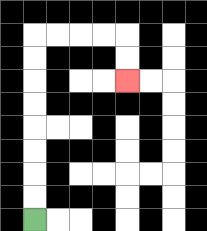{'start': '[1, 9]', 'end': '[5, 3]', 'path_directions': 'U,U,U,U,U,U,U,U,R,R,R,R,D,D', 'path_coordinates': '[[1, 9], [1, 8], [1, 7], [1, 6], [1, 5], [1, 4], [1, 3], [1, 2], [1, 1], [2, 1], [3, 1], [4, 1], [5, 1], [5, 2], [5, 3]]'}